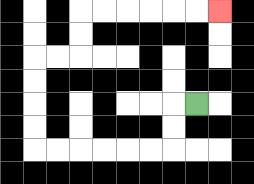{'start': '[8, 4]', 'end': '[9, 0]', 'path_directions': 'L,D,D,L,L,L,L,L,L,U,U,U,U,R,R,U,U,R,R,R,R,R,R', 'path_coordinates': '[[8, 4], [7, 4], [7, 5], [7, 6], [6, 6], [5, 6], [4, 6], [3, 6], [2, 6], [1, 6], [1, 5], [1, 4], [1, 3], [1, 2], [2, 2], [3, 2], [3, 1], [3, 0], [4, 0], [5, 0], [6, 0], [7, 0], [8, 0], [9, 0]]'}